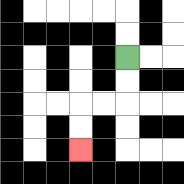{'start': '[5, 2]', 'end': '[3, 6]', 'path_directions': 'D,D,L,L,D,D', 'path_coordinates': '[[5, 2], [5, 3], [5, 4], [4, 4], [3, 4], [3, 5], [3, 6]]'}